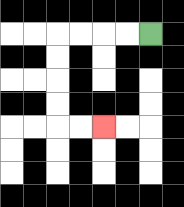{'start': '[6, 1]', 'end': '[4, 5]', 'path_directions': 'L,L,L,L,D,D,D,D,R,R', 'path_coordinates': '[[6, 1], [5, 1], [4, 1], [3, 1], [2, 1], [2, 2], [2, 3], [2, 4], [2, 5], [3, 5], [4, 5]]'}